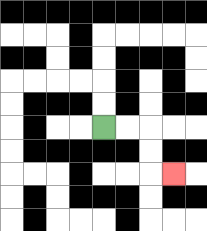{'start': '[4, 5]', 'end': '[7, 7]', 'path_directions': 'R,R,D,D,R', 'path_coordinates': '[[4, 5], [5, 5], [6, 5], [6, 6], [6, 7], [7, 7]]'}